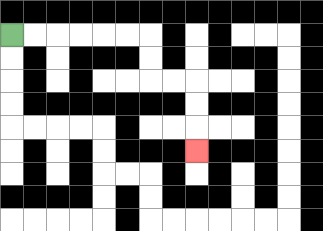{'start': '[0, 1]', 'end': '[8, 6]', 'path_directions': 'R,R,R,R,R,R,D,D,R,R,D,D,D', 'path_coordinates': '[[0, 1], [1, 1], [2, 1], [3, 1], [4, 1], [5, 1], [6, 1], [6, 2], [6, 3], [7, 3], [8, 3], [8, 4], [8, 5], [8, 6]]'}